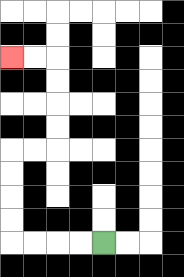{'start': '[4, 10]', 'end': '[0, 2]', 'path_directions': 'L,L,L,L,U,U,U,U,R,R,U,U,U,U,L,L', 'path_coordinates': '[[4, 10], [3, 10], [2, 10], [1, 10], [0, 10], [0, 9], [0, 8], [0, 7], [0, 6], [1, 6], [2, 6], [2, 5], [2, 4], [2, 3], [2, 2], [1, 2], [0, 2]]'}